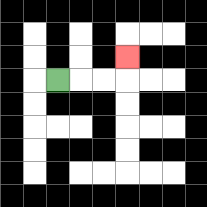{'start': '[2, 3]', 'end': '[5, 2]', 'path_directions': 'R,R,R,U', 'path_coordinates': '[[2, 3], [3, 3], [4, 3], [5, 3], [5, 2]]'}